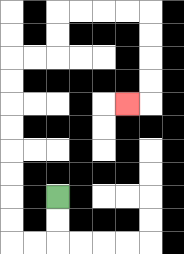{'start': '[2, 8]', 'end': '[5, 4]', 'path_directions': 'D,D,L,L,U,U,U,U,U,U,U,U,R,R,U,U,R,R,R,R,D,D,D,D,L', 'path_coordinates': '[[2, 8], [2, 9], [2, 10], [1, 10], [0, 10], [0, 9], [0, 8], [0, 7], [0, 6], [0, 5], [0, 4], [0, 3], [0, 2], [1, 2], [2, 2], [2, 1], [2, 0], [3, 0], [4, 0], [5, 0], [6, 0], [6, 1], [6, 2], [6, 3], [6, 4], [5, 4]]'}